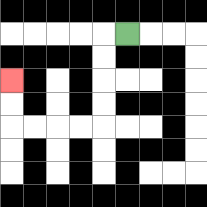{'start': '[5, 1]', 'end': '[0, 3]', 'path_directions': 'L,D,D,D,D,L,L,L,L,U,U', 'path_coordinates': '[[5, 1], [4, 1], [4, 2], [4, 3], [4, 4], [4, 5], [3, 5], [2, 5], [1, 5], [0, 5], [0, 4], [0, 3]]'}